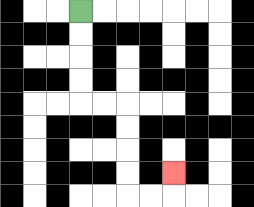{'start': '[3, 0]', 'end': '[7, 7]', 'path_directions': 'D,D,D,D,R,R,D,D,D,D,R,R,U', 'path_coordinates': '[[3, 0], [3, 1], [3, 2], [3, 3], [3, 4], [4, 4], [5, 4], [5, 5], [5, 6], [5, 7], [5, 8], [6, 8], [7, 8], [7, 7]]'}